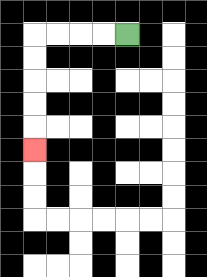{'start': '[5, 1]', 'end': '[1, 6]', 'path_directions': 'L,L,L,L,D,D,D,D,D', 'path_coordinates': '[[5, 1], [4, 1], [3, 1], [2, 1], [1, 1], [1, 2], [1, 3], [1, 4], [1, 5], [1, 6]]'}